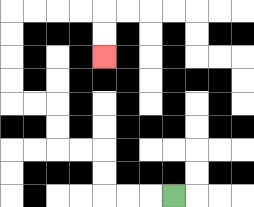{'start': '[7, 8]', 'end': '[4, 2]', 'path_directions': 'L,L,L,U,U,L,L,U,U,L,L,U,U,U,U,R,R,R,R,D,D', 'path_coordinates': '[[7, 8], [6, 8], [5, 8], [4, 8], [4, 7], [4, 6], [3, 6], [2, 6], [2, 5], [2, 4], [1, 4], [0, 4], [0, 3], [0, 2], [0, 1], [0, 0], [1, 0], [2, 0], [3, 0], [4, 0], [4, 1], [4, 2]]'}